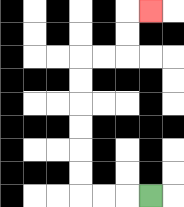{'start': '[6, 8]', 'end': '[6, 0]', 'path_directions': 'L,L,L,U,U,U,U,U,U,R,R,U,U,R', 'path_coordinates': '[[6, 8], [5, 8], [4, 8], [3, 8], [3, 7], [3, 6], [3, 5], [3, 4], [3, 3], [3, 2], [4, 2], [5, 2], [5, 1], [5, 0], [6, 0]]'}